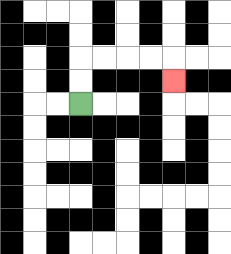{'start': '[3, 4]', 'end': '[7, 3]', 'path_directions': 'U,U,R,R,R,R,D', 'path_coordinates': '[[3, 4], [3, 3], [3, 2], [4, 2], [5, 2], [6, 2], [7, 2], [7, 3]]'}